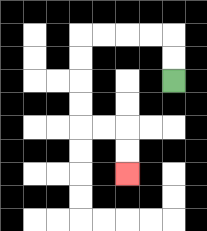{'start': '[7, 3]', 'end': '[5, 7]', 'path_directions': 'U,U,L,L,L,L,D,D,D,D,R,R,D,D', 'path_coordinates': '[[7, 3], [7, 2], [7, 1], [6, 1], [5, 1], [4, 1], [3, 1], [3, 2], [3, 3], [3, 4], [3, 5], [4, 5], [5, 5], [5, 6], [5, 7]]'}